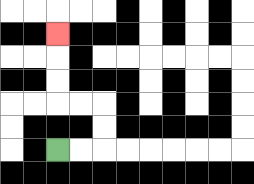{'start': '[2, 6]', 'end': '[2, 1]', 'path_directions': 'R,R,U,U,L,L,U,U,U', 'path_coordinates': '[[2, 6], [3, 6], [4, 6], [4, 5], [4, 4], [3, 4], [2, 4], [2, 3], [2, 2], [2, 1]]'}